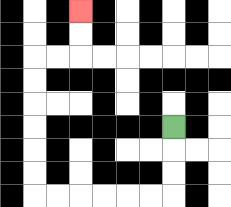{'start': '[7, 5]', 'end': '[3, 0]', 'path_directions': 'D,D,D,L,L,L,L,L,L,U,U,U,U,U,U,R,R,U,U', 'path_coordinates': '[[7, 5], [7, 6], [7, 7], [7, 8], [6, 8], [5, 8], [4, 8], [3, 8], [2, 8], [1, 8], [1, 7], [1, 6], [1, 5], [1, 4], [1, 3], [1, 2], [2, 2], [3, 2], [3, 1], [3, 0]]'}